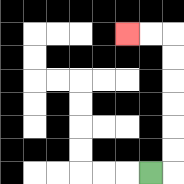{'start': '[6, 7]', 'end': '[5, 1]', 'path_directions': 'R,U,U,U,U,U,U,L,L', 'path_coordinates': '[[6, 7], [7, 7], [7, 6], [7, 5], [7, 4], [7, 3], [7, 2], [7, 1], [6, 1], [5, 1]]'}